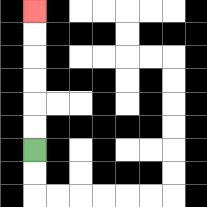{'start': '[1, 6]', 'end': '[1, 0]', 'path_directions': 'U,U,U,U,U,U', 'path_coordinates': '[[1, 6], [1, 5], [1, 4], [1, 3], [1, 2], [1, 1], [1, 0]]'}